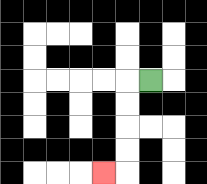{'start': '[6, 3]', 'end': '[4, 7]', 'path_directions': 'L,D,D,D,D,L', 'path_coordinates': '[[6, 3], [5, 3], [5, 4], [5, 5], [5, 6], [5, 7], [4, 7]]'}